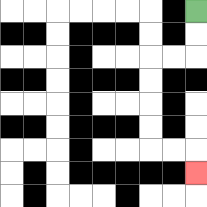{'start': '[8, 0]', 'end': '[8, 7]', 'path_directions': 'D,D,L,L,D,D,D,D,R,R,D', 'path_coordinates': '[[8, 0], [8, 1], [8, 2], [7, 2], [6, 2], [6, 3], [6, 4], [6, 5], [6, 6], [7, 6], [8, 6], [8, 7]]'}